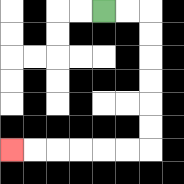{'start': '[4, 0]', 'end': '[0, 6]', 'path_directions': 'R,R,D,D,D,D,D,D,L,L,L,L,L,L', 'path_coordinates': '[[4, 0], [5, 0], [6, 0], [6, 1], [6, 2], [6, 3], [6, 4], [6, 5], [6, 6], [5, 6], [4, 6], [3, 6], [2, 6], [1, 6], [0, 6]]'}